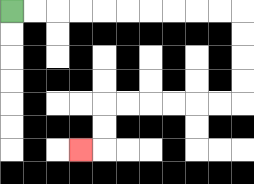{'start': '[0, 0]', 'end': '[3, 6]', 'path_directions': 'R,R,R,R,R,R,R,R,R,R,D,D,D,D,L,L,L,L,L,L,D,D,L', 'path_coordinates': '[[0, 0], [1, 0], [2, 0], [3, 0], [4, 0], [5, 0], [6, 0], [7, 0], [8, 0], [9, 0], [10, 0], [10, 1], [10, 2], [10, 3], [10, 4], [9, 4], [8, 4], [7, 4], [6, 4], [5, 4], [4, 4], [4, 5], [4, 6], [3, 6]]'}